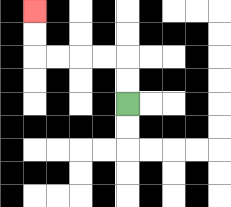{'start': '[5, 4]', 'end': '[1, 0]', 'path_directions': 'U,U,L,L,L,L,U,U', 'path_coordinates': '[[5, 4], [5, 3], [5, 2], [4, 2], [3, 2], [2, 2], [1, 2], [1, 1], [1, 0]]'}